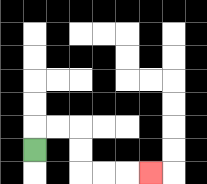{'start': '[1, 6]', 'end': '[6, 7]', 'path_directions': 'U,R,R,D,D,R,R,R', 'path_coordinates': '[[1, 6], [1, 5], [2, 5], [3, 5], [3, 6], [3, 7], [4, 7], [5, 7], [6, 7]]'}